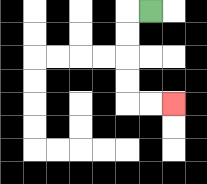{'start': '[6, 0]', 'end': '[7, 4]', 'path_directions': 'L,D,D,D,D,R,R', 'path_coordinates': '[[6, 0], [5, 0], [5, 1], [5, 2], [5, 3], [5, 4], [6, 4], [7, 4]]'}